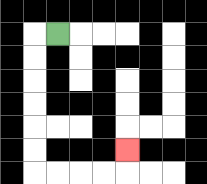{'start': '[2, 1]', 'end': '[5, 6]', 'path_directions': 'L,D,D,D,D,D,D,R,R,R,R,U', 'path_coordinates': '[[2, 1], [1, 1], [1, 2], [1, 3], [1, 4], [1, 5], [1, 6], [1, 7], [2, 7], [3, 7], [4, 7], [5, 7], [5, 6]]'}